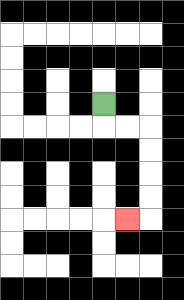{'start': '[4, 4]', 'end': '[5, 9]', 'path_directions': 'D,R,R,D,D,D,D,L', 'path_coordinates': '[[4, 4], [4, 5], [5, 5], [6, 5], [6, 6], [6, 7], [6, 8], [6, 9], [5, 9]]'}